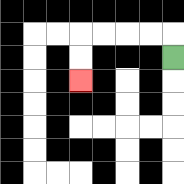{'start': '[7, 2]', 'end': '[3, 3]', 'path_directions': 'U,L,L,L,L,D,D', 'path_coordinates': '[[7, 2], [7, 1], [6, 1], [5, 1], [4, 1], [3, 1], [3, 2], [3, 3]]'}